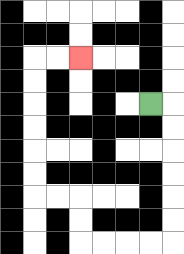{'start': '[6, 4]', 'end': '[3, 2]', 'path_directions': 'R,D,D,D,D,D,D,L,L,L,L,U,U,L,L,U,U,U,U,U,U,R,R', 'path_coordinates': '[[6, 4], [7, 4], [7, 5], [7, 6], [7, 7], [7, 8], [7, 9], [7, 10], [6, 10], [5, 10], [4, 10], [3, 10], [3, 9], [3, 8], [2, 8], [1, 8], [1, 7], [1, 6], [1, 5], [1, 4], [1, 3], [1, 2], [2, 2], [3, 2]]'}